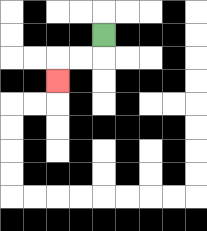{'start': '[4, 1]', 'end': '[2, 3]', 'path_directions': 'D,L,L,D', 'path_coordinates': '[[4, 1], [4, 2], [3, 2], [2, 2], [2, 3]]'}